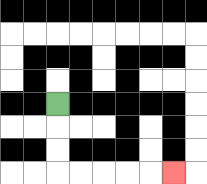{'start': '[2, 4]', 'end': '[7, 7]', 'path_directions': 'D,D,D,R,R,R,R,R', 'path_coordinates': '[[2, 4], [2, 5], [2, 6], [2, 7], [3, 7], [4, 7], [5, 7], [6, 7], [7, 7]]'}